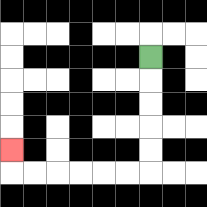{'start': '[6, 2]', 'end': '[0, 6]', 'path_directions': 'D,D,D,D,D,L,L,L,L,L,L,U', 'path_coordinates': '[[6, 2], [6, 3], [6, 4], [6, 5], [6, 6], [6, 7], [5, 7], [4, 7], [3, 7], [2, 7], [1, 7], [0, 7], [0, 6]]'}